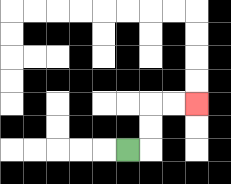{'start': '[5, 6]', 'end': '[8, 4]', 'path_directions': 'R,U,U,R,R', 'path_coordinates': '[[5, 6], [6, 6], [6, 5], [6, 4], [7, 4], [8, 4]]'}